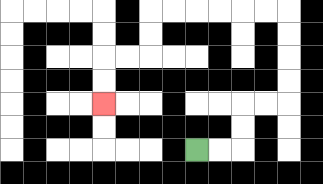{'start': '[8, 6]', 'end': '[4, 4]', 'path_directions': 'R,R,U,U,R,R,U,U,U,U,L,L,L,L,L,L,D,D,L,L,D,D', 'path_coordinates': '[[8, 6], [9, 6], [10, 6], [10, 5], [10, 4], [11, 4], [12, 4], [12, 3], [12, 2], [12, 1], [12, 0], [11, 0], [10, 0], [9, 0], [8, 0], [7, 0], [6, 0], [6, 1], [6, 2], [5, 2], [4, 2], [4, 3], [4, 4]]'}